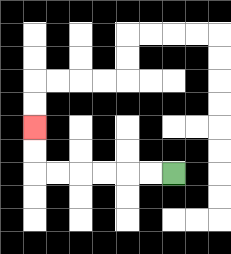{'start': '[7, 7]', 'end': '[1, 5]', 'path_directions': 'L,L,L,L,L,L,U,U', 'path_coordinates': '[[7, 7], [6, 7], [5, 7], [4, 7], [3, 7], [2, 7], [1, 7], [1, 6], [1, 5]]'}